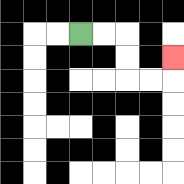{'start': '[3, 1]', 'end': '[7, 2]', 'path_directions': 'R,R,D,D,R,R,U', 'path_coordinates': '[[3, 1], [4, 1], [5, 1], [5, 2], [5, 3], [6, 3], [7, 3], [7, 2]]'}